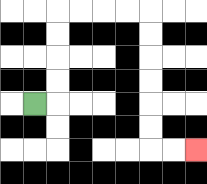{'start': '[1, 4]', 'end': '[8, 6]', 'path_directions': 'R,U,U,U,U,R,R,R,R,D,D,D,D,D,D,R,R', 'path_coordinates': '[[1, 4], [2, 4], [2, 3], [2, 2], [2, 1], [2, 0], [3, 0], [4, 0], [5, 0], [6, 0], [6, 1], [6, 2], [6, 3], [6, 4], [6, 5], [6, 6], [7, 6], [8, 6]]'}